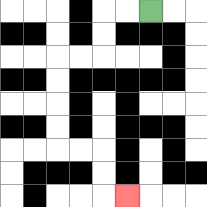{'start': '[6, 0]', 'end': '[5, 8]', 'path_directions': 'L,L,D,D,L,L,D,D,D,D,R,R,D,D,R', 'path_coordinates': '[[6, 0], [5, 0], [4, 0], [4, 1], [4, 2], [3, 2], [2, 2], [2, 3], [2, 4], [2, 5], [2, 6], [3, 6], [4, 6], [4, 7], [4, 8], [5, 8]]'}